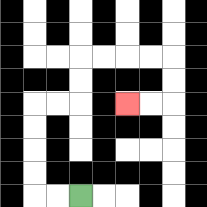{'start': '[3, 8]', 'end': '[5, 4]', 'path_directions': 'L,L,U,U,U,U,R,R,U,U,R,R,R,R,D,D,L,L', 'path_coordinates': '[[3, 8], [2, 8], [1, 8], [1, 7], [1, 6], [1, 5], [1, 4], [2, 4], [3, 4], [3, 3], [3, 2], [4, 2], [5, 2], [6, 2], [7, 2], [7, 3], [7, 4], [6, 4], [5, 4]]'}